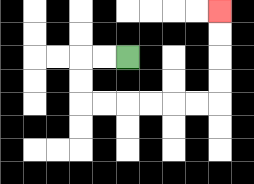{'start': '[5, 2]', 'end': '[9, 0]', 'path_directions': 'L,L,D,D,R,R,R,R,R,R,U,U,U,U', 'path_coordinates': '[[5, 2], [4, 2], [3, 2], [3, 3], [3, 4], [4, 4], [5, 4], [6, 4], [7, 4], [8, 4], [9, 4], [9, 3], [9, 2], [9, 1], [9, 0]]'}